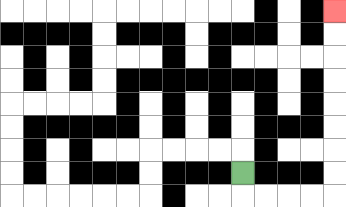{'start': '[10, 7]', 'end': '[14, 0]', 'path_directions': 'D,R,R,R,R,U,U,U,U,U,U,U,U', 'path_coordinates': '[[10, 7], [10, 8], [11, 8], [12, 8], [13, 8], [14, 8], [14, 7], [14, 6], [14, 5], [14, 4], [14, 3], [14, 2], [14, 1], [14, 0]]'}